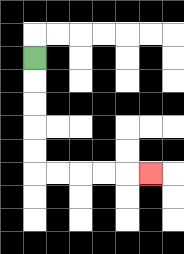{'start': '[1, 2]', 'end': '[6, 7]', 'path_directions': 'D,D,D,D,D,R,R,R,R,R', 'path_coordinates': '[[1, 2], [1, 3], [1, 4], [1, 5], [1, 6], [1, 7], [2, 7], [3, 7], [4, 7], [5, 7], [6, 7]]'}